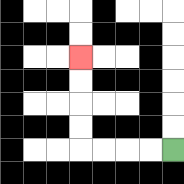{'start': '[7, 6]', 'end': '[3, 2]', 'path_directions': 'L,L,L,L,U,U,U,U', 'path_coordinates': '[[7, 6], [6, 6], [5, 6], [4, 6], [3, 6], [3, 5], [3, 4], [3, 3], [3, 2]]'}